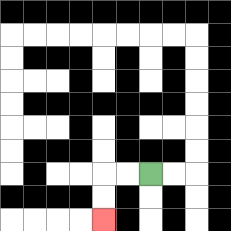{'start': '[6, 7]', 'end': '[4, 9]', 'path_directions': 'L,L,D,D', 'path_coordinates': '[[6, 7], [5, 7], [4, 7], [4, 8], [4, 9]]'}